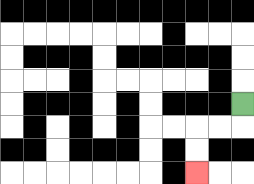{'start': '[10, 4]', 'end': '[8, 7]', 'path_directions': 'D,L,L,D,D', 'path_coordinates': '[[10, 4], [10, 5], [9, 5], [8, 5], [8, 6], [8, 7]]'}